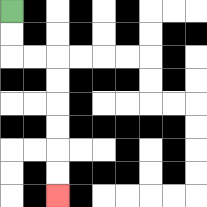{'start': '[0, 0]', 'end': '[2, 8]', 'path_directions': 'D,D,R,R,D,D,D,D,D,D', 'path_coordinates': '[[0, 0], [0, 1], [0, 2], [1, 2], [2, 2], [2, 3], [2, 4], [2, 5], [2, 6], [2, 7], [2, 8]]'}